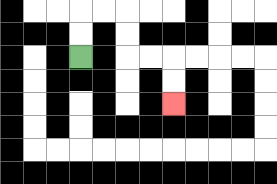{'start': '[3, 2]', 'end': '[7, 4]', 'path_directions': 'U,U,R,R,D,D,R,R,D,D', 'path_coordinates': '[[3, 2], [3, 1], [3, 0], [4, 0], [5, 0], [5, 1], [5, 2], [6, 2], [7, 2], [7, 3], [7, 4]]'}